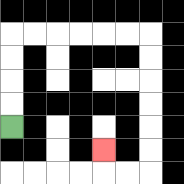{'start': '[0, 5]', 'end': '[4, 6]', 'path_directions': 'U,U,U,U,R,R,R,R,R,R,D,D,D,D,D,D,L,L,U', 'path_coordinates': '[[0, 5], [0, 4], [0, 3], [0, 2], [0, 1], [1, 1], [2, 1], [3, 1], [4, 1], [5, 1], [6, 1], [6, 2], [6, 3], [6, 4], [6, 5], [6, 6], [6, 7], [5, 7], [4, 7], [4, 6]]'}